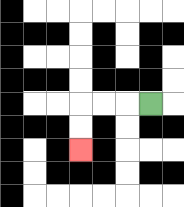{'start': '[6, 4]', 'end': '[3, 6]', 'path_directions': 'L,L,L,D,D', 'path_coordinates': '[[6, 4], [5, 4], [4, 4], [3, 4], [3, 5], [3, 6]]'}